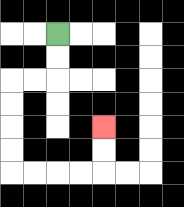{'start': '[2, 1]', 'end': '[4, 5]', 'path_directions': 'D,D,L,L,D,D,D,D,R,R,R,R,U,U', 'path_coordinates': '[[2, 1], [2, 2], [2, 3], [1, 3], [0, 3], [0, 4], [0, 5], [0, 6], [0, 7], [1, 7], [2, 7], [3, 7], [4, 7], [4, 6], [4, 5]]'}